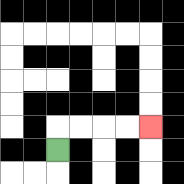{'start': '[2, 6]', 'end': '[6, 5]', 'path_directions': 'U,R,R,R,R', 'path_coordinates': '[[2, 6], [2, 5], [3, 5], [4, 5], [5, 5], [6, 5]]'}